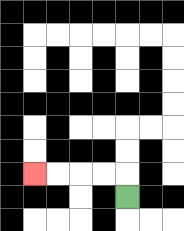{'start': '[5, 8]', 'end': '[1, 7]', 'path_directions': 'U,L,L,L,L', 'path_coordinates': '[[5, 8], [5, 7], [4, 7], [3, 7], [2, 7], [1, 7]]'}